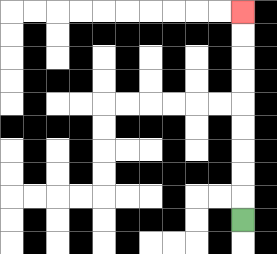{'start': '[10, 9]', 'end': '[10, 0]', 'path_directions': 'U,U,U,U,U,U,U,U,U', 'path_coordinates': '[[10, 9], [10, 8], [10, 7], [10, 6], [10, 5], [10, 4], [10, 3], [10, 2], [10, 1], [10, 0]]'}